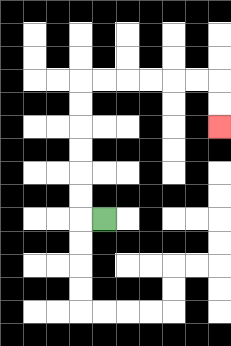{'start': '[4, 9]', 'end': '[9, 5]', 'path_directions': 'L,U,U,U,U,U,U,R,R,R,R,R,R,D,D', 'path_coordinates': '[[4, 9], [3, 9], [3, 8], [3, 7], [3, 6], [3, 5], [3, 4], [3, 3], [4, 3], [5, 3], [6, 3], [7, 3], [8, 3], [9, 3], [9, 4], [9, 5]]'}